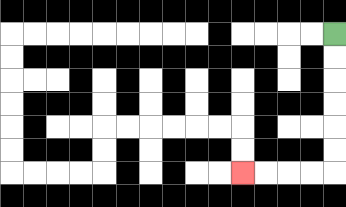{'start': '[14, 1]', 'end': '[10, 7]', 'path_directions': 'D,D,D,D,D,D,L,L,L,L', 'path_coordinates': '[[14, 1], [14, 2], [14, 3], [14, 4], [14, 5], [14, 6], [14, 7], [13, 7], [12, 7], [11, 7], [10, 7]]'}